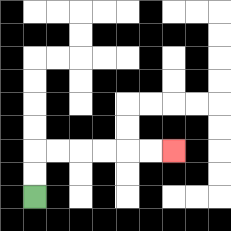{'start': '[1, 8]', 'end': '[7, 6]', 'path_directions': 'U,U,R,R,R,R,R,R', 'path_coordinates': '[[1, 8], [1, 7], [1, 6], [2, 6], [3, 6], [4, 6], [5, 6], [6, 6], [7, 6]]'}